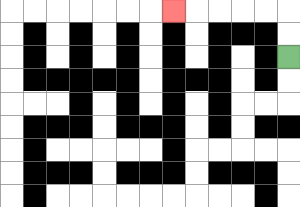{'start': '[12, 2]', 'end': '[7, 0]', 'path_directions': 'U,U,L,L,L,L,L', 'path_coordinates': '[[12, 2], [12, 1], [12, 0], [11, 0], [10, 0], [9, 0], [8, 0], [7, 0]]'}